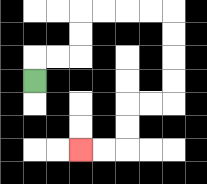{'start': '[1, 3]', 'end': '[3, 6]', 'path_directions': 'U,R,R,U,U,R,R,R,R,D,D,D,D,L,L,D,D,L,L', 'path_coordinates': '[[1, 3], [1, 2], [2, 2], [3, 2], [3, 1], [3, 0], [4, 0], [5, 0], [6, 0], [7, 0], [7, 1], [7, 2], [7, 3], [7, 4], [6, 4], [5, 4], [5, 5], [5, 6], [4, 6], [3, 6]]'}